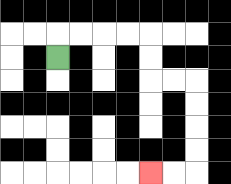{'start': '[2, 2]', 'end': '[6, 7]', 'path_directions': 'U,R,R,R,R,D,D,R,R,D,D,D,D,L,L', 'path_coordinates': '[[2, 2], [2, 1], [3, 1], [4, 1], [5, 1], [6, 1], [6, 2], [6, 3], [7, 3], [8, 3], [8, 4], [8, 5], [8, 6], [8, 7], [7, 7], [6, 7]]'}